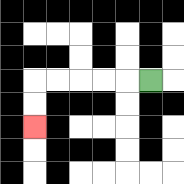{'start': '[6, 3]', 'end': '[1, 5]', 'path_directions': 'L,L,L,L,L,D,D', 'path_coordinates': '[[6, 3], [5, 3], [4, 3], [3, 3], [2, 3], [1, 3], [1, 4], [1, 5]]'}